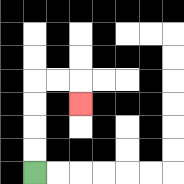{'start': '[1, 7]', 'end': '[3, 4]', 'path_directions': 'U,U,U,U,R,R,D', 'path_coordinates': '[[1, 7], [1, 6], [1, 5], [1, 4], [1, 3], [2, 3], [3, 3], [3, 4]]'}